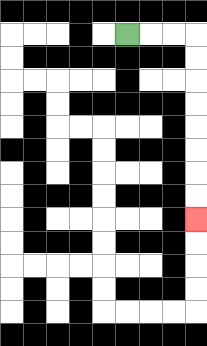{'start': '[5, 1]', 'end': '[8, 9]', 'path_directions': 'R,R,R,D,D,D,D,D,D,D,D', 'path_coordinates': '[[5, 1], [6, 1], [7, 1], [8, 1], [8, 2], [8, 3], [8, 4], [8, 5], [8, 6], [8, 7], [8, 8], [8, 9]]'}